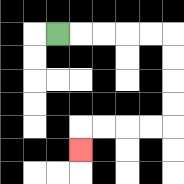{'start': '[2, 1]', 'end': '[3, 6]', 'path_directions': 'R,R,R,R,R,D,D,D,D,L,L,L,L,D', 'path_coordinates': '[[2, 1], [3, 1], [4, 1], [5, 1], [6, 1], [7, 1], [7, 2], [7, 3], [7, 4], [7, 5], [6, 5], [5, 5], [4, 5], [3, 5], [3, 6]]'}